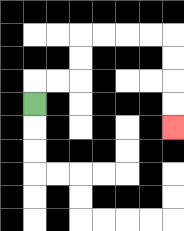{'start': '[1, 4]', 'end': '[7, 5]', 'path_directions': 'U,R,R,U,U,R,R,R,R,D,D,D,D', 'path_coordinates': '[[1, 4], [1, 3], [2, 3], [3, 3], [3, 2], [3, 1], [4, 1], [5, 1], [6, 1], [7, 1], [7, 2], [7, 3], [7, 4], [7, 5]]'}